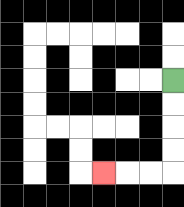{'start': '[7, 3]', 'end': '[4, 7]', 'path_directions': 'D,D,D,D,L,L,L', 'path_coordinates': '[[7, 3], [7, 4], [7, 5], [7, 6], [7, 7], [6, 7], [5, 7], [4, 7]]'}